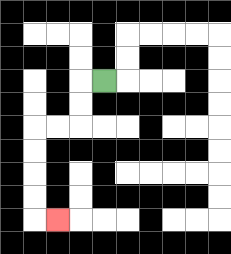{'start': '[4, 3]', 'end': '[2, 9]', 'path_directions': 'L,D,D,L,L,D,D,D,D,R', 'path_coordinates': '[[4, 3], [3, 3], [3, 4], [3, 5], [2, 5], [1, 5], [1, 6], [1, 7], [1, 8], [1, 9], [2, 9]]'}